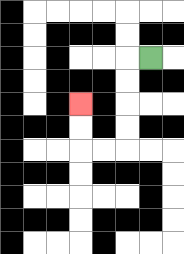{'start': '[6, 2]', 'end': '[3, 4]', 'path_directions': 'L,D,D,D,D,L,L,U,U', 'path_coordinates': '[[6, 2], [5, 2], [5, 3], [5, 4], [5, 5], [5, 6], [4, 6], [3, 6], [3, 5], [3, 4]]'}